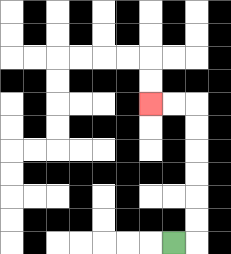{'start': '[7, 10]', 'end': '[6, 4]', 'path_directions': 'R,U,U,U,U,U,U,L,L', 'path_coordinates': '[[7, 10], [8, 10], [8, 9], [8, 8], [8, 7], [8, 6], [8, 5], [8, 4], [7, 4], [6, 4]]'}